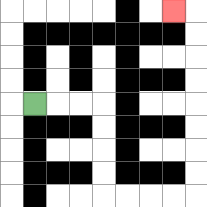{'start': '[1, 4]', 'end': '[7, 0]', 'path_directions': 'R,R,R,D,D,D,D,R,R,R,R,U,U,U,U,U,U,U,U,L', 'path_coordinates': '[[1, 4], [2, 4], [3, 4], [4, 4], [4, 5], [4, 6], [4, 7], [4, 8], [5, 8], [6, 8], [7, 8], [8, 8], [8, 7], [8, 6], [8, 5], [8, 4], [8, 3], [8, 2], [8, 1], [8, 0], [7, 0]]'}